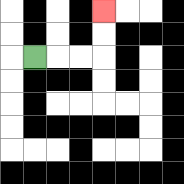{'start': '[1, 2]', 'end': '[4, 0]', 'path_directions': 'R,R,R,U,U', 'path_coordinates': '[[1, 2], [2, 2], [3, 2], [4, 2], [4, 1], [4, 0]]'}